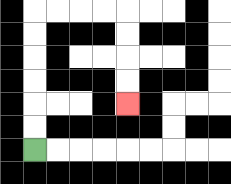{'start': '[1, 6]', 'end': '[5, 4]', 'path_directions': 'U,U,U,U,U,U,R,R,R,R,D,D,D,D', 'path_coordinates': '[[1, 6], [1, 5], [1, 4], [1, 3], [1, 2], [1, 1], [1, 0], [2, 0], [3, 0], [4, 0], [5, 0], [5, 1], [5, 2], [5, 3], [5, 4]]'}